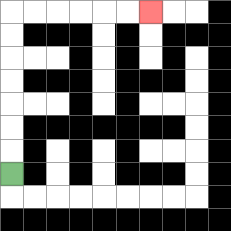{'start': '[0, 7]', 'end': '[6, 0]', 'path_directions': 'U,U,U,U,U,U,U,R,R,R,R,R,R', 'path_coordinates': '[[0, 7], [0, 6], [0, 5], [0, 4], [0, 3], [0, 2], [0, 1], [0, 0], [1, 0], [2, 0], [3, 0], [4, 0], [5, 0], [6, 0]]'}